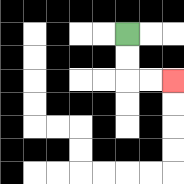{'start': '[5, 1]', 'end': '[7, 3]', 'path_directions': 'D,D,R,R', 'path_coordinates': '[[5, 1], [5, 2], [5, 3], [6, 3], [7, 3]]'}